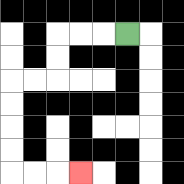{'start': '[5, 1]', 'end': '[3, 7]', 'path_directions': 'L,L,L,D,D,L,L,D,D,D,D,R,R,R', 'path_coordinates': '[[5, 1], [4, 1], [3, 1], [2, 1], [2, 2], [2, 3], [1, 3], [0, 3], [0, 4], [0, 5], [0, 6], [0, 7], [1, 7], [2, 7], [3, 7]]'}